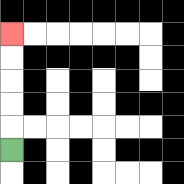{'start': '[0, 6]', 'end': '[0, 1]', 'path_directions': 'U,U,U,U,U', 'path_coordinates': '[[0, 6], [0, 5], [0, 4], [0, 3], [0, 2], [0, 1]]'}